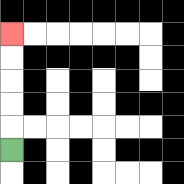{'start': '[0, 6]', 'end': '[0, 1]', 'path_directions': 'U,U,U,U,U', 'path_coordinates': '[[0, 6], [0, 5], [0, 4], [0, 3], [0, 2], [0, 1]]'}